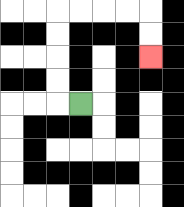{'start': '[3, 4]', 'end': '[6, 2]', 'path_directions': 'L,U,U,U,U,R,R,R,R,D,D', 'path_coordinates': '[[3, 4], [2, 4], [2, 3], [2, 2], [2, 1], [2, 0], [3, 0], [4, 0], [5, 0], [6, 0], [6, 1], [6, 2]]'}